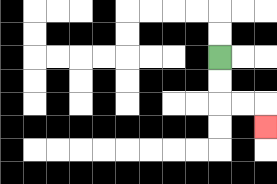{'start': '[9, 2]', 'end': '[11, 5]', 'path_directions': 'D,D,R,R,D', 'path_coordinates': '[[9, 2], [9, 3], [9, 4], [10, 4], [11, 4], [11, 5]]'}